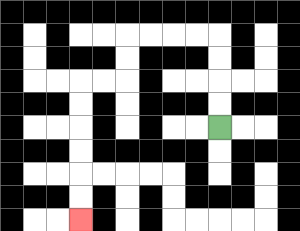{'start': '[9, 5]', 'end': '[3, 9]', 'path_directions': 'U,U,U,U,L,L,L,L,D,D,L,L,D,D,D,D,D,D', 'path_coordinates': '[[9, 5], [9, 4], [9, 3], [9, 2], [9, 1], [8, 1], [7, 1], [6, 1], [5, 1], [5, 2], [5, 3], [4, 3], [3, 3], [3, 4], [3, 5], [3, 6], [3, 7], [3, 8], [3, 9]]'}